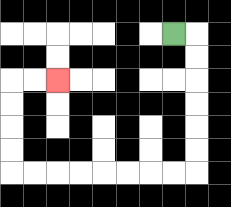{'start': '[7, 1]', 'end': '[2, 3]', 'path_directions': 'R,D,D,D,D,D,D,L,L,L,L,L,L,L,L,U,U,U,U,R,R', 'path_coordinates': '[[7, 1], [8, 1], [8, 2], [8, 3], [8, 4], [8, 5], [8, 6], [8, 7], [7, 7], [6, 7], [5, 7], [4, 7], [3, 7], [2, 7], [1, 7], [0, 7], [0, 6], [0, 5], [0, 4], [0, 3], [1, 3], [2, 3]]'}